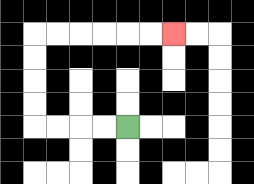{'start': '[5, 5]', 'end': '[7, 1]', 'path_directions': 'L,L,L,L,U,U,U,U,R,R,R,R,R,R', 'path_coordinates': '[[5, 5], [4, 5], [3, 5], [2, 5], [1, 5], [1, 4], [1, 3], [1, 2], [1, 1], [2, 1], [3, 1], [4, 1], [5, 1], [6, 1], [7, 1]]'}